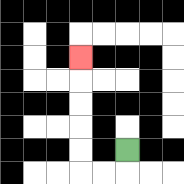{'start': '[5, 6]', 'end': '[3, 2]', 'path_directions': 'D,L,L,U,U,U,U,U', 'path_coordinates': '[[5, 6], [5, 7], [4, 7], [3, 7], [3, 6], [3, 5], [3, 4], [3, 3], [3, 2]]'}